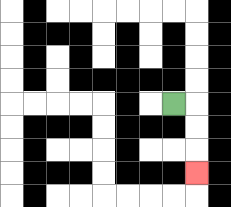{'start': '[7, 4]', 'end': '[8, 7]', 'path_directions': 'R,D,D,D', 'path_coordinates': '[[7, 4], [8, 4], [8, 5], [8, 6], [8, 7]]'}